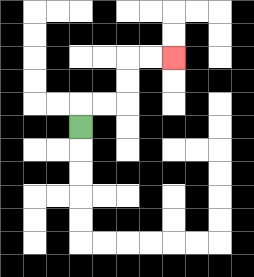{'start': '[3, 5]', 'end': '[7, 2]', 'path_directions': 'U,R,R,U,U,R,R', 'path_coordinates': '[[3, 5], [3, 4], [4, 4], [5, 4], [5, 3], [5, 2], [6, 2], [7, 2]]'}